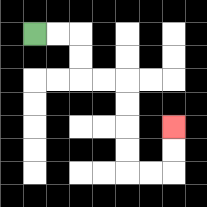{'start': '[1, 1]', 'end': '[7, 5]', 'path_directions': 'R,R,D,D,R,R,D,D,D,D,R,R,U,U', 'path_coordinates': '[[1, 1], [2, 1], [3, 1], [3, 2], [3, 3], [4, 3], [5, 3], [5, 4], [5, 5], [5, 6], [5, 7], [6, 7], [7, 7], [7, 6], [7, 5]]'}